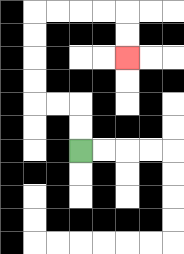{'start': '[3, 6]', 'end': '[5, 2]', 'path_directions': 'U,U,L,L,U,U,U,U,R,R,R,R,D,D', 'path_coordinates': '[[3, 6], [3, 5], [3, 4], [2, 4], [1, 4], [1, 3], [1, 2], [1, 1], [1, 0], [2, 0], [3, 0], [4, 0], [5, 0], [5, 1], [5, 2]]'}